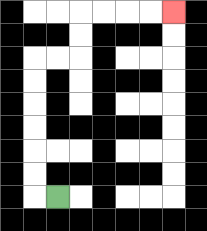{'start': '[2, 8]', 'end': '[7, 0]', 'path_directions': 'L,U,U,U,U,U,U,R,R,U,U,R,R,R,R', 'path_coordinates': '[[2, 8], [1, 8], [1, 7], [1, 6], [1, 5], [1, 4], [1, 3], [1, 2], [2, 2], [3, 2], [3, 1], [3, 0], [4, 0], [5, 0], [6, 0], [7, 0]]'}